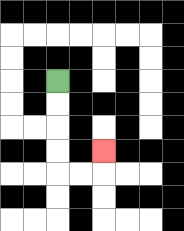{'start': '[2, 3]', 'end': '[4, 6]', 'path_directions': 'D,D,D,D,R,R,U', 'path_coordinates': '[[2, 3], [2, 4], [2, 5], [2, 6], [2, 7], [3, 7], [4, 7], [4, 6]]'}